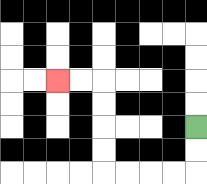{'start': '[8, 5]', 'end': '[2, 3]', 'path_directions': 'D,D,L,L,L,L,U,U,U,U,L,L', 'path_coordinates': '[[8, 5], [8, 6], [8, 7], [7, 7], [6, 7], [5, 7], [4, 7], [4, 6], [4, 5], [4, 4], [4, 3], [3, 3], [2, 3]]'}